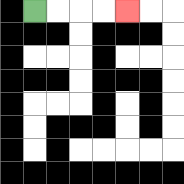{'start': '[1, 0]', 'end': '[5, 0]', 'path_directions': 'R,R,R,R', 'path_coordinates': '[[1, 0], [2, 0], [3, 0], [4, 0], [5, 0]]'}